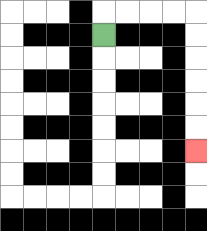{'start': '[4, 1]', 'end': '[8, 6]', 'path_directions': 'U,R,R,R,R,D,D,D,D,D,D', 'path_coordinates': '[[4, 1], [4, 0], [5, 0], [6, 0], [7, 0], [8, 0], [8, 1], [8, 2], [8, 3], [8, 4], [8, 5], [8, 6]]'}